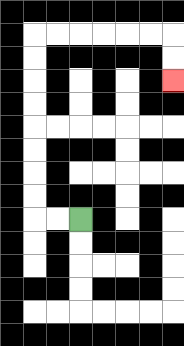{'start': '[3, 9]', 'end': '[7, 3]', 'path_directions': 'L,L,U,U,U,U,U,U,U,U,R,R,R,R,R,R,D,D', 'path_coordinates': '[[3, 9], [2, 9], [1, 9], [1, 8], [1, 7], [1, 6], [1, 5], [1, 4], [1, 3], [1, 2], [1, 1], [2, 1], [3, 1], [4, 1], [5, 1], [6, 1], [7, 1], [7, 2], [7, 3]]'}